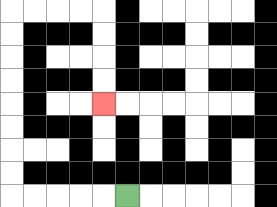{'start': '[5, 8]', 'end': '[4, 4]', 'path_directions': 'L,L,L,L,L,U,U,U,U,U,U,U,U,R,R,R,R,D,D,D,D', 'path_coordinates': '[[5, 8], [4, 8], [3, 8], [2, 8], [1, 8], [0, 8], [0, 7], [0, 6], [0, 5], [0, 4], [0, 3], [0, 2], [0, 1], [0, 0], [1, 0], [2, 0], [3, 0], [4, 0], [4, 1], [4, 2], [4, 3], [4, 4]]'}